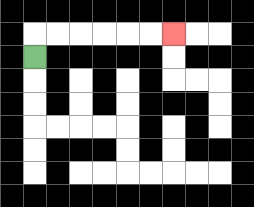{'start': '[1, 2]', 'end': '[7, 1]', 'path_directions': 'U,R,R,R,R,R,R', 'path_coordinates': '[[1, 2], [1, 1], [2, 1], [3, 1], [4, 1], [5, 1], [6, 1], [7, 1]]'}